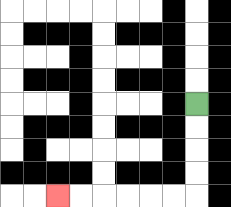{'start': '[8, 4]', 'end': '[2, 8]', 'path_directions': 'D,D,D,D,L,L,L,L,L,L', 'path_coordinates': '[[8, 4], [8, 5], [8, 6], [8, 7], [8, 8], [7, 8], [6, 8], [5, 8], [4, 8], [3, 8], [2, 8]]'}